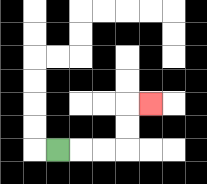{'start': '[2, 6]', 'end': '[6, 4]', 'path_directions': 'R,R,R,U,U,R', 'path_coordinates': '[[2, 6], [3, 6], [4, 6], [5, 6], [5, 5], [5, 4], [6, 4]]'}